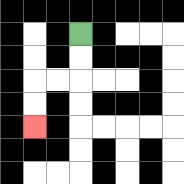{'start': '[3, 1]', 'end': '[1, 5]', 'path_directions': 'D,D,L,L,D,D', 'path_coordinates': '[[3, 1], [3, 2], [3, 3], [2, 3], [1, 3], [1, 4], [1, 5]]'}